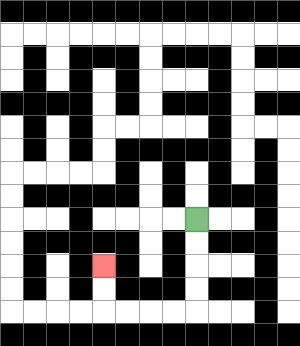{'start': '[8, 9]', 'end': '[4, 11]', 'path_directions': 'D,D,D,D,L,L,L,L,U,U', 'path_coordinates': '[[8, 9], [8, 10], [8, 11], [8, 12], [8, 13], [7, 13], [6, 13], [5, 13], [4, 13], [4, 12], [4, 11]]'}